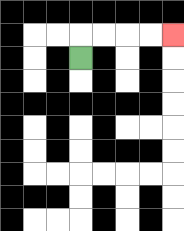{'start': '[3, 2]', 'end': '[7, 1]', 'path_directions': 'U,R,R,R,R', 'path_coordinates': '[[3, 2], [3, 1], [4, 1], [5, 1], [6, 1], [7, 1]]'}